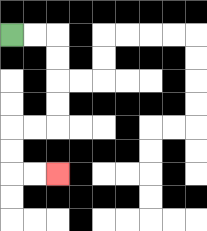{'start': '[0, 1]', 'end': '[2, 7]', 'path_directions': 'R,R,D,D,D,D,L,L,D,D,R,R', 'path_coordinates': '[[0, 1], [1, 1], [2, 1], [2, 2], [2, 3], [2, 4], [2, 5], [1, 5], [0, 5], [0, 6], [0, 7], [1, 7], [2, 7]]'}